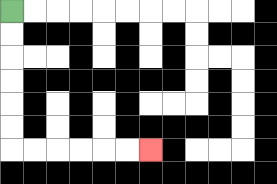{'start': '[0, 0]', 'end': '[6, 6]', 'path_directions': 'D,D,D,D,D,D,R,R,R,R,R,R', 'path_coordinates': '[[0, 0], [0, 1], [0, 2], [0, 3], [0, 4], [0, 5], [0, 6], [1, 6], [2, 6], [3, 6], [4, 6], [5, 6], [6, 6]]'}